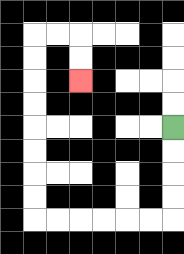{'start': '[7, 5]', 'end': '[3, 3]', 'path_directions': 'D,D,D,D,L,L,L,L,L,L,U,U,U,U,U,U,U,U,R,R,D,D', 'path_coordinates': '[[7, 5], [7, 6], [7, 7], [7, 8], [7, 9], [6, 9], [5, 9], [4, 9], [3, 9], [2, 9], [1, 9], [1, 8], [1, 7], [1, 6], [1, 5], [1, 4], [1, 3], [1, 2], [1, 1], [2, 1], [3, 1], [3, 2], [3, 3]]'}